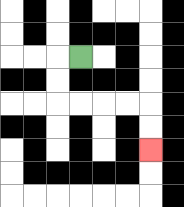{'start': '[3, 2]', 'end': '[6, 6]', 'path_directions': 'L,D,D,R,R,R,R,D,D', 'path_coordinates': '[[3, 2], [2, 2], [2, 3], [2, 4], [3, 4], [4, 4], [5, 4], [6, 4], [6, 5], [6, 6]]'}